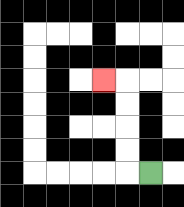{'start': '[6, 7]', 'end': '[4, 3]', 'path_directions': 'L,U,U,U,U,L', 'path_coordinates': '[[6, 7], [5, 7], [5, 6], [5, 5], [5, 4], [5, 3], [4, 3]]'}